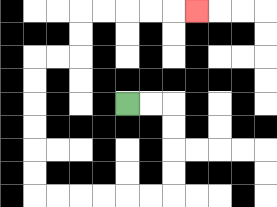{'start': '[5, 4]', 'end': '[8, 0]', 'path_directions': 'R,R,D,D,D,D,L,L,L,L,L,L,U,U,U,U,U,U,R,R,U,U,R,R,R,R,R', 'path_coordinates': '[[5, 4], [6, 4], [7, 4], [7, 5], [7, 6], [7, 7], [7, 8], [6, 8], [5, 8], [4, 8], [3, 8], [2, 8], [1, 8], [1, 7], [1, 6], [1, 5], [1, 4], [1, 3], [1, 2], [2, 2], [3, 2], [3, 1], [3, 0], [4, 0], [5, 0], [6, 0], [7, 0], [8, 0]]'}